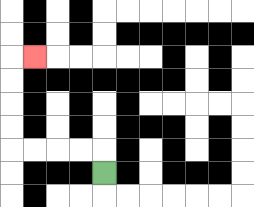{'start': '[4, 7]', 'end': '[1, 2]', 'path_directions': 'U,L,L,L,L,U,U,U,U,R', 'path_coordinates': '[[4, 7], [4, 6], [3, 6], [2, 6], [1, 6], [0, 6], [0, 5], [0, 4], [0, 3], [0, 2], [1, 2]]'}